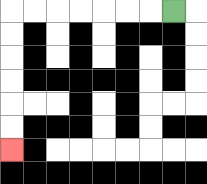{'start': '[7, 0]', 'end': '[0, 6]', 'path_directions': 'L,L,L,L,L,L,L,D,D,D,D,D,D', 'path_coordinates': '[[7, 0], [6, 0], [5, 0], [4, 0], [3, 0], [2, 0], [1, 0], [0, 0], [0, 1], [0, 2], [0, 3], [0, 4], [0, 5], [0, 6]]'}